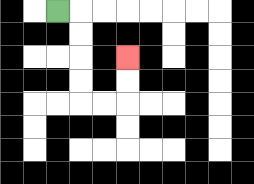{'start': '[2, 0]', 'end': '[5, 2]', 'path_directions': 'R,D,D,D,D,R,R,U,U', 'path_coordinates': '[[2, 0], [3, 0], [3, 1], [3, 2], [3, 3], [3, 4], [4, 4], [5, 4], [5, 3], [5, 2]]'}